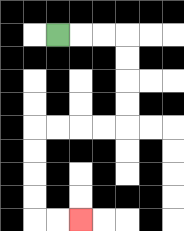{'start': '[2, 1]', 'end': '[3, 9]', 'path_directions': 'R,R,R,D,D,D,D,L,L,L,L,D,D,D,D,R,R', 'path_coordinates': '[[2, 1], [3, 1], [4, 1], [5, 1], [5, 2], [5, 3], [5, 4], [5, 5], [4, 5], [3, 5], [2, 5], [1, 5], [1, 6], [1, 7], [1, 8], [1, 9], [2, 9], [3, 9]]'}